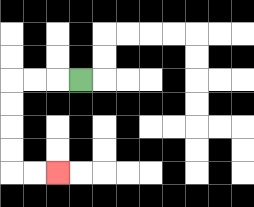{'start': '[3, 3]', 'end': '[2, 7]', 'path_directions': 'L,L,L,D,D,D,D,R,R', 'path_coordinates': '[[3, 3], [2, 3], [1, 3], [0, 3], [0, 4], [0, 5], [0, 6], [0, 7], [1, 7], [2, 7]]'}